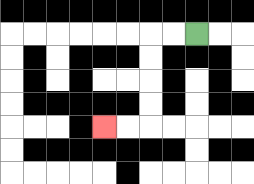{'start': '[8, 1]', 'end': '[4, 5]', 'path_directions': 'L,L,D,D,D,D,L,L', 'path_coordinates': '[[8, 1], [7, 1], [6, 1], [6, 2], [6, 3], [6, 4], [6, 5], [5, 5], [4, 5]]'}